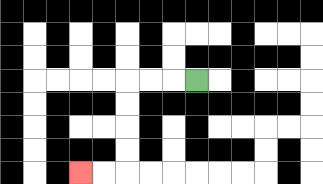{'start': '[8, 3]', 'end': '[3, 7]', 'path_directions': 'L,L,L,D,D,D,D,L,L', 'path_coordinates': '[[8, 3], [7, 3], [6, 3], [5, 3], [5, 4], [5, 5], [5, 6], [5, 7], [4, 7], [3, 7]]'}